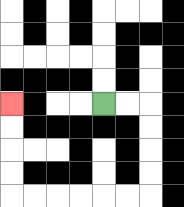{'start': '[4, 4]', 'end': '[0, 4]', 'path_directions': 'R,R,D,D,D,D,L,L,L,L,L,L,U,U,U,U', 'path_coordinates': '[[4, 4], [5, 4], [6, 4], [6, 5], [6, 6], [6, 7], [6, 8], [5, 8], [4, 8], [3, 8], [2, 8], [1, 8], [0, 8], [0, 7], [0, 6], [0, 5], [0, 4]]'}